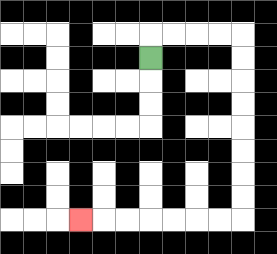{'start': '[6, 2]', 'end': '[3, 9]', 'path_directions': 'U,R,R,R,R,D,D,D,D,D,D,D,D,L,L,L,L,L,L,L', 'path_coordinates': '[[6, 2], [6, 1], [7, 1], [8, 1], [9, 1], [10, 1], [10, 2], [10, 3], [10, 4], [10, 5], [10, 6], [10, 7], [10, 8], [10, 9], [9, 9], [8, 9], [7, 9], [6, 9], [5, 9], [4, 9], [3, 9]]'}